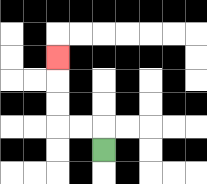{'start': '[4, 6]', 'end': '[2, 2]', 'path_directions': 'U,L,L,U,U,U', 'path_coordinates': '[[4, 6], [4, 5], [3, 5], [2, 5], [2, 4], [2, 3], [2, 2]]'}